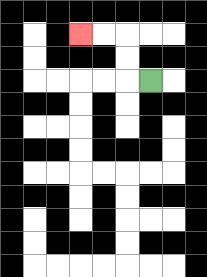{'start': '[6, 3]', 'end': '[3, 1]', 'path_directions': 'L,U,U,L,L', 'path_coordinates': '[[6, 3], [5, 3], [5, 2], [5, 1], [4, 1], [3, 1]]'}